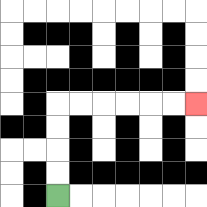{'start': '[2, 8]', 'end': '[8, 4]', 'path_directions': 'U,U,U,U,R,R,R,R,R,R', 'path_coordinates': '[[2, 8], [2, 7], [2, 6], [2, 5], [2, 4], [3, 4], [4, 4], [5, 4], [6, 4], [7, 4], [8, 4]]'}